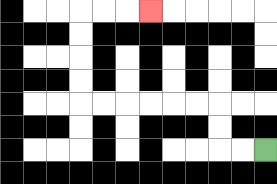{'start': '[11, 6]', 'end': '[6, 0]', 'path_directions': 'L,L,U,U,L,L,L,L,L,L,U,U,U,U,R,R,R', 'path_coordinates': '[[11, 6], [10, 6], [9, 6], [9, 5], [9, 4], [8, 4], [7, 4], [6, 4], [5, 4], [4, 4], [3, 4], [3, 3], [3, 2], [3, 1], [3, 0], [4, 0], [5, 0], [6, 0]]'}